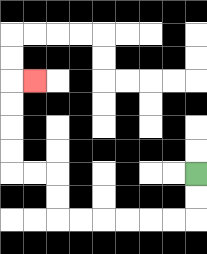{'start': '[8, 7]', 'end': '[1, 3]', 'path_directions': 'D,D,L,L,L,L,L,L,U,U,L,L,U,U,U,U,R', 'path_coordinates': '[[8, 7], [8, 8], [8, 9], [7, 9], [6, 9], [5, 9], [4, 9], [3, 9], [2, 9], [2, 8], [2, 7], [1, 7], [0, 7], [0, 6], [0, 5], [0, 4], [0, 3], [1, 3]]'}